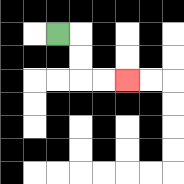{'start': '[2, 1]', 'end': '[5, 3]', 'path_directions': 'R,D,D,R,R', 'path_coordinates': '[[2, 1], [3, 1], [3, 2], [3, 3], [4, 3], [5, 3]]'}